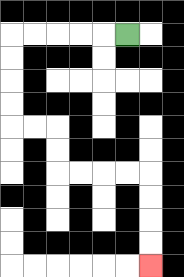{'start': '[5, 1]', 'end': '[6, 11]', 'path_directions': 'L,L,L,L,L,D,D,D,D,R,R,D,D,R,R,R,R,D,D,D,D', 'path_coordinates': '[[5, 1], [4, 1], [3, 1], [2, 1], [1, 1], [0, 1], [0, 2], [0, 3], [0, 4], [0, 5], [1, 5], [2, 5], [2, 6], [2, 7], [3, 7], [4, 7], [5, 7], [6, 7], [6, 8], [6, 9], [6, 10], [6, 11]]'}